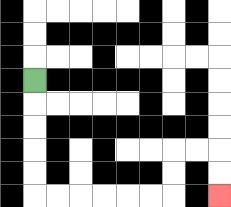{'start': '[1, 3]', 'end': '[9, 8]', 'path_directions': 'D,D,D,D,D,R,R,R,R,R,R,U,U,R,R,D,D', 'path_coordinates': '[[1, 3], [1, 4], [1, 5], [1, 6], [1, 7], [1, 8], [2, 8], [3, 8], [4, 8], [5, 8], [6, 8], [7, 8], [7, 7], [7, 6], [8, 6], [9, 6], [9, 7], [9, 8]]'}